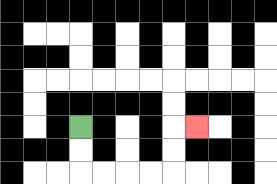{'start': '[3, 5]', 'end': '[8, 5]', 'path_directions': 'D,D,R,R,R,R,U,U,R', 'path_coordinates': '[[3, 5], [3, 6], [3, 7], [4, 7], [5, 7], [6, 7], [7, 7], [7, 6], [7, 5], [8, 5]]'}